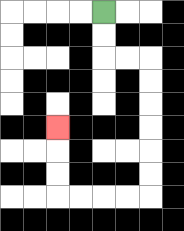{'start': '[4, 0]', 'end': '[2, 5]', 'path_directions': 'D,D,R,R,D,D,D,D,D,D,L,L,L,L,U,U,U', 'path_coordinates': '[[4, 0], [4, 1], [4, 2], [5, 2], [6, 2], [6, 3], [6, 4], [6, 5], [6, 6], [6, 7], [6, 8], [5, 8], [4, 8], [3, 8], [2, 8], [2, 7], [2, 6], [2, 5]]'}